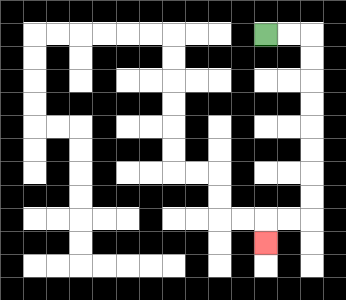{'start': '[11, 1]', 'end': '[11, 10]', 'path_directions': 'R,R,D,D,D,D,D,D,D,D,L,L,D', 'path_coordinates': '[[11, 1], [12, 1], [13, 1], [13, 2], [13, 3], [13, 4], [13, 5], [13, 6], [13, 7], [13, 8], [13, 9], [12, 9], [11, 9], [11, 10]]'}